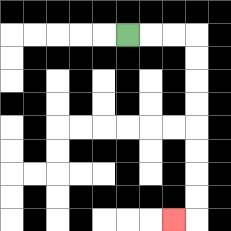{'start': '[5, 1]', 'end': '[7, 9]', 'path_directions': 'R,R,R,D,D,D,D,D,D,D,D,L', 'path_coordinates': '[[5, 1], [6, 1], [7, 1], [8, 1], [8, 2], [8, 3], [8, 4], [8, 5], [8, 6], [8, 7], [8, 8], [8, 9], [7, 9]]'}